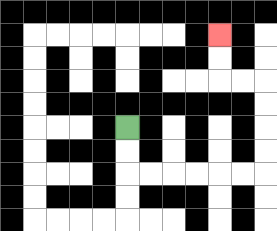{'start': '[5, 5]', 'end': '[9, 1]', 'path_directions': 'D,D,R,R,R,R,R,R,U,U,U,U,L,L,U,U', 'path_coordinates': '[[5, 5], [5, 6], [5, 7], [6, 7], [7, 7], [8, 7], [9, 7], [10, 7], [11, 7], [11, 6], [11, 5], [11, 4], [11, 3], [10, 3], [9, 3], [9, 2], [9, 1]]'}